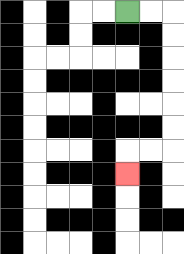{'start': '[5, 0]', 'end': '[5, 7]', 'path_directions': 'R,R,D,D,D,D,D,D,L,L,D', 'path_coordinates': '[[5, 0], [6, 0], [7, 0], [7, 1], [7, 2], [7, 3], [7, 4], [7, 5], [7, 6], [6, 6], [5, 6], [5, 7]]'}